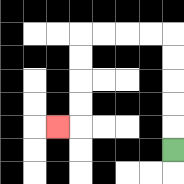{'start': '[7, 6]', 'end': '[2, 5]', 'path_directions': 'U,U,U,U,U,L,L,L,L,D,D,D,D,L', 'path_coordinates': '[[7, 6], [7, 5], [7, 4], [7, 3], [7, 2], [7, 1], [6, 1], [5, 1], [4, 1], [3, 1], [3, 2], [3, 3], [3, 4], [3, 5], [2, 5]]'}